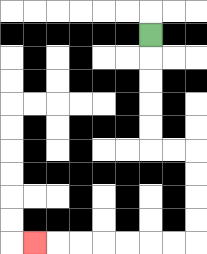{'start': '[6, 1]', 'end': '[1, 10]', 'path_directions': 'D,D,D,D,D,R,R,D,D,D,D,L,L,L,L,L,L,L', 'path_coordinates': '[[6, 1], [6, 2], [6, 3], [6, 4], [6, 5], [6, 6], [7, 6], [8, 6], [8, 7], [8, 8], [8, 9], [8, 10], [7, 10], [6, 10], [5, 10], [4, 10], [3, 10], [2, 10], [1, 10]]'}